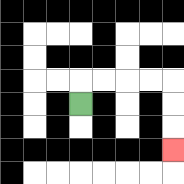{'start': '[3, 4]', 'end': '[7, 6]', 'path_directions': 'U,R,R,R,R,D,D,D', 'path_coordinates': '[[3, 4], [3, 3], [4, 3], [5, 3], [6, 3], [7, 3], [7, 4], [7, 5], [7, 6]]'}